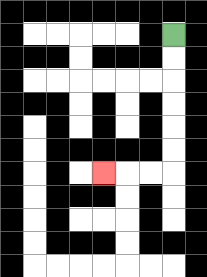{'start': '[7, 1]', 'end': '[4, 7]', 'path_directions': 'D,D,D,D,D,D,L,L,L', 'path_coordinates': '[[7, 1], [7, 2], [7, 3], [7, 4], [7, 5], [7, 6], [7, 7], [6, 7], [5, 7], [4, 7]]'}